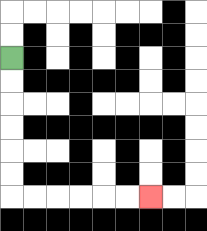{'start': '[0, 2]', 'end': '[6, 8]', 'path_directions': 'D,D,D,D,D,D,R,R,R,R,R,R', 'path_coordinates': '[[0, 2], [0, 3], [0, 4], [0, 5], [0, 6], [0, 7], [0, 8], [1, 8], [2, 8], [3, 8], [4, 8], [5, 8], [6, 8]]'}